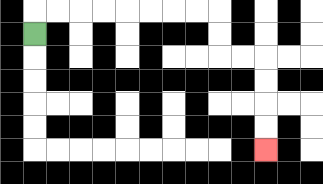{'start': '[1, 1]', 'end': '[11, 6]', 'path_directions': 'U,R,R,R,R,R,R,R,R,D,D,R,R,D,D,D,D', 'path_coordinates': '[[1, 1], [1, 0], [2, 0], [3, 0], [4, 0], [5, 0], [6, 0], [7, 0], [8, 0], [9, 0], [9, 1], [9, 2], [10, 2], [11, 2], [11, 3], [11, 4], [11, 5], [11, 6]]'}